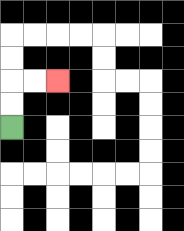{'start': '[0, 5]', 'end': '[2, 3]', 'path_directions': 'U,U,R,R', 'path_coordinates': '[[0, 5], [0, 4], [0, 3], [1, 3], [2, 3]]'}